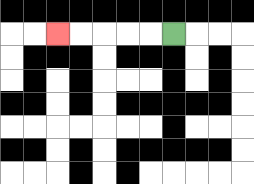{'start': '[7, 1]', 'end': '[2, 1]', 'path_directions': 'L,L,L,L,L', 'path_coordinates': '[[7, 1], [6, 1], [5, 1], [4, 1], [3, 1], [2, 1]]'}